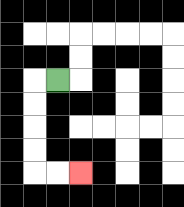{'start': '[2, 3]', 'end': '[3, 7]', 'path_directions': 'L,D,D,D,D,R,R', 'path_coordinates': '[[2, 3], [1, 3], [1, 4], [1, 5], [1, 6], [1, 7], [2, 7], [3, 7]]'}